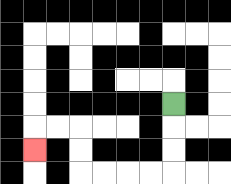{'start': '[7, 4]', 'end': '[1, 6]', 'path_directions': 'D,D,D,L,L,L,L,U,U,L,L,D', 'path_coordinates': '[[7, 4], [7, 5], [7, 6], [7, 7], [6, 7], [5, 7], [4, 7], [3, 7], [3, 6], [3, 5], [2, 5], [1, 5], [1, 6]]'}